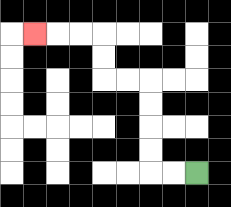{'start': '[8, 7]', 'end': '[1, 1]', 'path_directions': 'L,L,U,U,U,U,L,L,U,U,L,L,L', 'path_coordinates': '[[8, 7], [7, 7], [6, 7], [6, 6], [6, 5], [6, 4], [6, 3], [5, 3], [4, 3], [4, 2], [4, 1], [3, 1], [2, 1], [1, 1]]'}